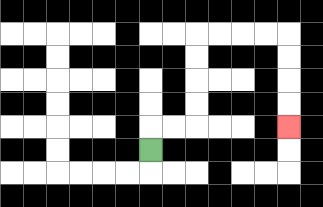{'start': '[6, 6]', 'end': '[12, 5]', 'path_directions': 'U,R,R,U,U,U,U,R,R,R,R,D,D,D,D', 'path_coordinates': '[[6, 6], [6, 5], [7, 5], [8, 5], [8, 4], [8, 3], [8, 2], [8, 1], [9, 1], [10, 1], [11, 1], [12, 1], [12, 2], [12, 3], [12, 4], [12, 5]]'}